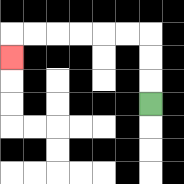{'start': '[6, 4]', 'end': '[0, 2]', 'path_directions': 'U,U,U,L,L,L,L,L,L,D', 'path_coordinates': '[[6, 4], [6, 3], [6, 2], [6, 1], [5, 1], [4, 1], [3, 1], [2, 1], [1, 1], [0, 1], [0, 2]]'}